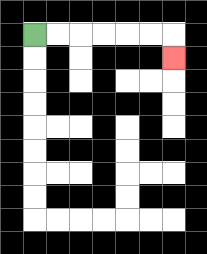{'start': '[1, 1]', 'end': '[7, 2]', 'path_directions': 'R,R,R,R,R,R,D', 'path_coordinates': '[[1, 1], [2, 1], [3, 1], [4, 1], [5, 1], [6, 1], [7, 1], [7, 2]]'}